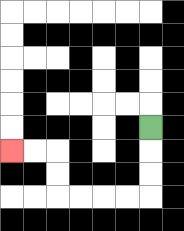{'start': '[6, 5]', 'end': '[0, 6]', 'path_directions': 'D,D,D,L,L,L,L,U,U,L,L', 'path_coordinates': '[[6, 5], [6, 6], [6, 7], [6, 8], [5, 8], [4, 8], [3, 8], [2, 8], [2, 7], [2, 6], [1, 6], [0, 6]]'}